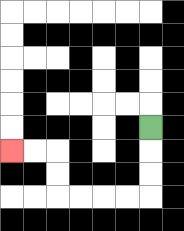{'start': '[6, 5]', 'end': '[0, 6]', 'path_directions': 'D,D,D,L,L,L,L,U,U,L,L', 'path_coordinates': '[[6, 5], [6, 6], [6, 7], [6, 8], [5, 8], [4, 8], [3, 8], [2, 8], [2, 7], [2, 6], [1, 6], [0, 6]]'}